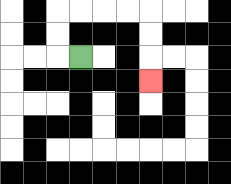{'start': '[3, 2]', 'end': '[6, 3]', 'path_directions': 'L,U,U,R,R,R,R,D,D,D', 'path_coordinates': '[[3, 2], [2, 2], [2, 1], [2, 0], [3, 0], [4, 0], [5, 0], [6, 0], [6, 1], [6, 2], [6, 3]]'}